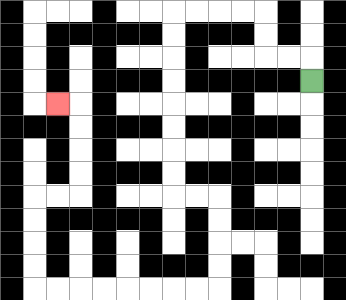{'start': '[13, 3]', 'end': '[2, 4]', 'path_directions': 'U,L,L,U,U,L,L,L,L,D,D,D,D,D,D,D,D,R,R,D,D,D,D,L,L,L,L,L,L,L,L,U,U,U,U,R,R,U,U,U,U,L', 'path_coordinates': '[[13, 3], [13, 2], [12, 2], [11, 2], [11, 1], [11, 0], [10, 0], [9, 0], [8, 0], [7, 0], [7, 1], [7, 2], [7, 3], [7, 4], [7, 5], [7, 6], [7, 7], [7, 8], [8, 8], [9, 8], [9, 9], [9, 10], [9, 11], [9, 12], [8, 12], [7, 12], [6, 12], [5, 12], [4, 12], [3, 12], [2, 12], [1, 12], [1, 11], [1, 10], [1, 9], [1, 8], [2, 8], [3, 8], [3, 7], [3, 6], [3, 5], [3, 4], [2, 4]]'}